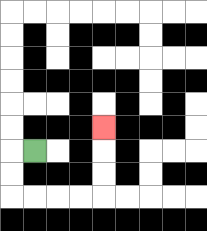{'start': '[1, 6]', 'end': '[4, 5]', 'path_directions': 'L,D,D,R,R,R,R,U,U,U', 'path_coordinates': '[[1, 6], [0, 6], [0, 7], [0, 8], [1, 8], [2, 8], [3, 8], [4, 8], [4, 7], [4, 6], [4, 5]]'}